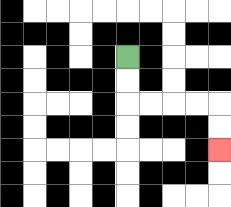{'start': '[5, 2]', 'end': '[9, 6]', 'path_directions': 'D,D,R,R,R,R,D,D', 'path_coordinates': '[[5, 2], [5, 3], [5, 4], [6, 4], [7, 4], [8, 4], [9, 4], [9, 5], [9, 6]]'}